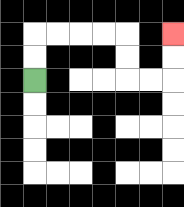{'start': '[1, 3]', 'end': '[7, 1]', 'path_directions': 'U,U,R,R,R,R,D,D,R,R,U,U', 'path_coordinates': '[[1, 3], [1, 2], [1, 1], [2, 1], [3, 1], [4, 1], [5, 1], [5, 2], [5, 3], [6, 3], [7, 3], [7, 2], [7, 1]]'}